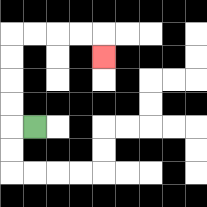{'start': '[1, 5]', 'end': '[4, 2]', 'path_directions': 'L,U,U,U,U,R,R,R,R,D', 'path_coordinates': '[[1, 5], [0, 5], [0, 4], [0, 3], [0, 2], [0, 1], [1, 1], [2, 1], [3, 1], [4, 1], [4, 2]]'}